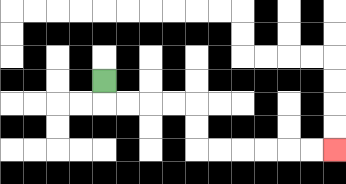{'start': '[4, 3]', 'end': '[14, 6]', 'path_directions': 'D,R,R,R,R,D,D,R,R,R,R,R,R', 'path_coordinates': '[[4, 3], [4, 4], [5, 4], [6, 4], [7, 4], [8, 4], [8, 5], [8, 6], [9, 6], [10, 6], [11, 6], [12, 6], [13, 6], [14, 6]]'}